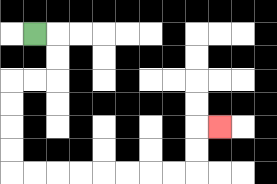{'start': '[1, 1]', 'end': '[9, 5]', 'path_directions': 'R,D,D,L,L,D,D,D,D,R,R,R,R,R,R,R,R,U,U,R', 'path_coordinates': '[[1, 1], [2, 1], [2, 2], [2, 3], [1, 3], [0, 3], [0, 4], [0, 5], [0, 6], [0, 7], [1, 7], [2, 7], [3, 7], [4, 7], [5, 7], [6, 7], [7, 7], [8, 7], [8, 6], [8, 5], [9, 5]]'}